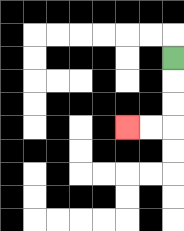{'start': '[7, 2]', 'end': '[5, 5]', 'path_directions': 'D,D,D,L,L', 'path_coordinates': '[[7, 2], [7, 3], [7, 4], [7, 5], [6, 5], [5, 5]]'}